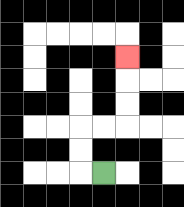{'start': '[4, 7]', 'end': '[5, 2]', 'path_directions': 'L,U,U,R,R,U,U,U', 'path_coordinates': '[[4, 7], [3, 7], [3, 6], [3, 5], [4, 5], [5, 5], [5, 4], [5, 3], [5, 2]]'}